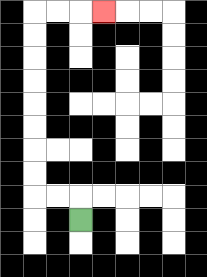{'start': '[3, 9]', 'end': '[4, 0]', 'path_directions': 'U,L,L,U,U,U,U,U,U,U,U,R,R,R', 'path_coordinates': '[[3, 9], [3, 8], [2, 8], [1, 8], [1, 7], [1, 6], [1, 5], [1, 4], [1, 3], [1, 2], [1, 1], [1, 0], [2, 0], [3, 0], [4, 0]]'}